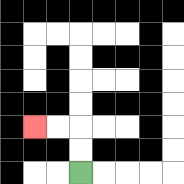{'start': '[3, 7]', 'end': '[1, 5]', 'path_directions': 'U,U,L,L', 'path_coordinates': '[[3, 7], [3, 6], [3, 5], [2, 5], [1, 5]]'}